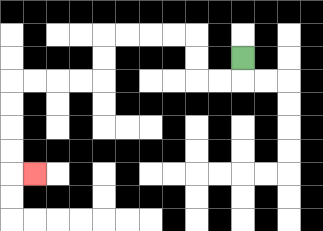{'start': '[10, 2]', 'end': '[1, 7]', 'path_directions': 'D,L,L,U,U,L,L,L,L,D,D,L,L,L,L,D,D,D,D,R', 'path_coordinates': '[[10, 2], [10, 3], [9, 3], [8, 3], [8, 2], [8, 1], [7, 1], [6, 1], [5, 1], [4, 1], [4, 2], [4, 3], [3, 3], [2, 3], [1, 3], [0, 3], [0, 4], [0, 5], [0, 6], [0, 7], [1, 7]]'}